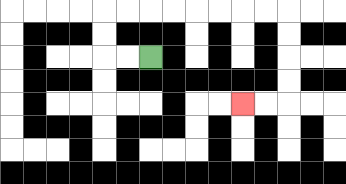{'start': '[6, 2]', 'end': '[10, 4]', 'path_directions': 'L,L,U,U,R,R,R,R,R,R,R,R,D,D,D,D,L,L', 'path_coordinates': '[[6, 2], [5, 2], [4, 2], [4, 1], [4, 0], [5, 0], [6, 0], [7, 0], [8, 0], [9, 0], [10, 0], [11, 0], [12, 0], [12, 1], [12, 2], [12, 3], [12, 4], [11, 4], [10, 4]]'}